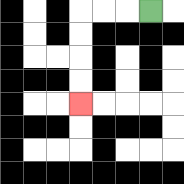{'start': '[6, 0]', 'end': '[3, 4]', 'path_directions': 'L,L,L,D,D,D,D', 'path_coordinates': '[[6, 0], [5, 0], [4, 0], [3, 0], [3, 1], [3, 2], [3, 3], [3, 4]]'}